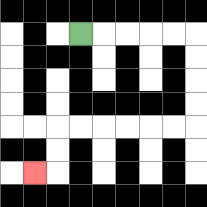{'start': '[3, 1]', 'end': '[1, 7]', 'path_directions': 'R,R,R,R,R,D,D,D,D,L,L,L,L,L,L,D,D,L', 'path_coordinates': '[[3, 1], [4, 1], [5, 1], [6, 1], [7, 1], [8, 1], [8, 2], [8, 3], [8, 4], [8, 5], [7, 5], [6, 5], [5, 5], [4, 5], [3, 5], [2, 5], [2, 6], [2, 7], [1, 7]]'}